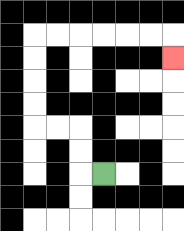{'start': '[4, 7]', 'end': '[7, 2]', 'path_directions': 'L,U,U,L,L,U,U,U,U,R,R,R,R,R,R,D', 'path_coordinates': '[[4, 7], [3, 7], [3, 6], [3, 5], [2, 5], [1, 5], [1, 4], [1, 3], [1, 2], [1, 1], [2, 1], [3, 1], [4, 1], [5, 1], [6, 1], [7, 1], [7, 2]]'}